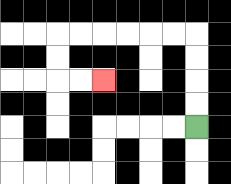{'start': '[8, 5]', 'end': '[4, 3]', 'path_directions': 'U,U,U,U,L,L,L,L,L,L,D,D,R,R', 'path_coordinates': '[[8, 5], [8, 4], [8, 3], [8, 2], [8, 1], [7, 1], [6, 1], [5, 1], [4, 1], [3, 1], [2, 1], [2, 2], [2, 3], [3, 3], [4, 3]]'}